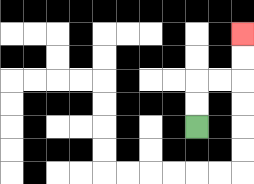{'start': '[8, 5]', 'end': '[10, 1]', 'path_directions': 'U,U,R,R,U,U', 'path_coordinates': '[[8, 5], [8, 4], [8, 3], [9, 3], [10, 3], [10, 2], [10, 1]]'}